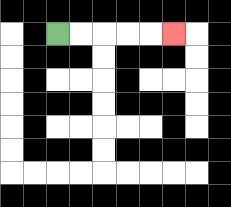{'start': '[2, 1]', 'end': '[7, 1]', 'path_directions': 'R,R,R,R,R', 'path_coordinates': '[[2, 1], [3, 1], [4, 1], [5, 1], [6, 1], [7, 1]]'}